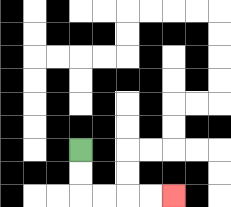{'start': '[3, 6]', 'end': '[7, 8]', 'path_directions': 'D,D,R,R,R,R', 'path_coordinates': '[[3, 6], [3, 7], [3, 8], [4, 8], [5, 8], [6, 8], [7, 8]]'}